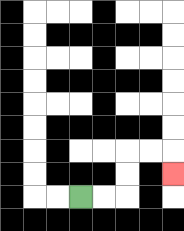{'start': '[3, 8]', 'end': '[7, 7]', 'path_directions': 'R,R,U,U,R,R,D', 'path_coordinates': '[[3, 8], [4, 8], [5, 8], [5, 7], [5, 6], [6, 6], [7, 6], [7, 7]]'}